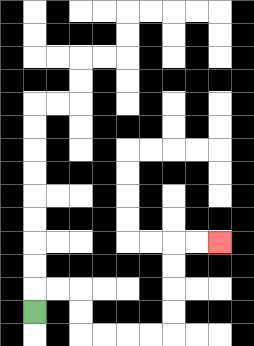{'start': '[1, 13]', 'end': '[9, 10]', 'path_directions': 'U,R,R,D,D,R,R,R,R,U,U,U,U,R,R', 'path_coordinates': '[[1, 13], [1, 12], [2, 12], [3, 12], [3, 13], [3, 14], [4, 14], [5, 14], [6, 14], [7, 14], [7, 13], [7, 12], [7, 11], [7, 10], [8, 10], [9, 10]]'}